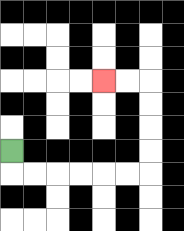{'start': '[0, 6]', 'end': '[4, 3]', 'path_directions': 'D,R,R,R,R,R,R,U,U,U,U,L,L', 'path_coordinates': '[[0, 6], [0, 7], [1, 7], [2, 7], [3, 7], [4, 7], [5, 7], [6, 7], [6, 6], [6, 5], [6, 4], [6, 3], [5, 3], [4, 3]]'}